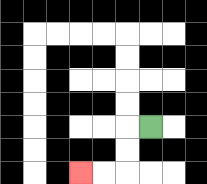{'start': '[6, 5]', 'end': '[3, 7]', 'path_directions': 'L,D,D,L,L', 'path_coordinates': '[[6, 5], [5, 5], [5, 6], [5, 7], [4, 7], [3, 7]]'}